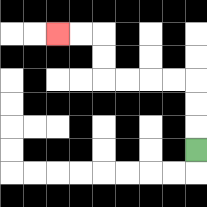{'start': '[8, 6]', 'end': '[2, 1]', 'path_directions': 'U,U,U,L,L,L,L,U,U,L,L', 'path_coordinates': '[[8, 6], [8, 5], [8, 4], [8, 3], [7, 3], [6, 3], [5, 3], [4, 3], [4, 2], [4, 1], [3, 1], [2, 1]]'}